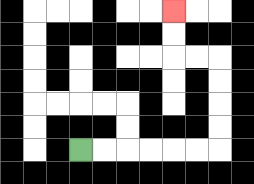{'start': '[3, 6]', 'end': '[7, 0]', 'path_directions': 'R,R,R,R,R,R,U,U,U,U,L,L,U,U', 'path_coordinates': '[[3, 6], [4, 6], [5, 6], [6, 6], [7, 6], [8, 6], [9, 6], [9, 5], [9, 4], [9, 3], [9, 2], [8, 2], [7, 2], [7, 1], [7, 0]]'}